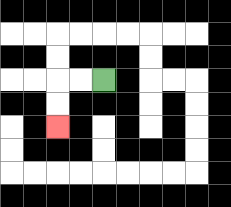{'start': '[4, 3]', 'end': '[2, 5]', 'path_directions': 'L,L,D,D', 'path_coordinates': '[[4, 3], [3, 3], [2, 3], [2, 4], [2, 5]]'}